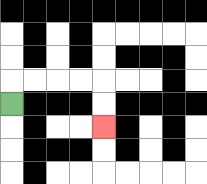{'start': '[0, 4]', 'end': '[4, 5]', 'path_directions': 'U,R,R,R,R,D,D', 'path_coordinates': '[[0, 4], [0, 3], [1, 3], [2, 3], [3, 3], [4, 3], [4, 4], [4, 5]]'}